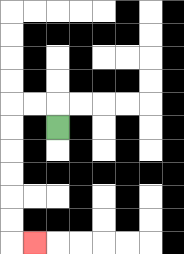{'start': '[2, 5]', 'end': '[1, 10]', 'path_directions': 'U,L,L,D,D,D,D,D,D,R', 'path_coordinates': '[[2, 5], [2, 4], [1, 4], [0, 4], [0, 5], [0, 6], [0, 7], [0, 8], [0, 9], [0, 10], [1, 10]]'}